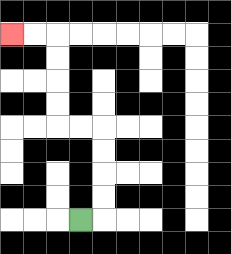{'start': '[3, 9]', 'end': '[0, 1]', 'path_directions': 'R,U,U,U,U,L,L,U,U,U,U,L,L', 'path_coordinates': '[[3, 9], [4, 9], [4, 8], [4, 7], [4, 6], [4, 5], [3, 5], [2, 5], [2, 4], [2, 3], [2, 2], [2, 1], [1, 1], [0, 1]]'}